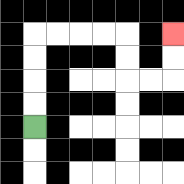{'start': '[1, 5]', 'end': '[7, 1]', 'path_directions': 'U,U,U,U,R,R,R,R,D,D,R,R,U,U', 'path_coordinates': '[[1, 5], [1, 4], [1, 3], [1, 2], [1, 1], [2, 1], [3, 1], [4, 1], [5, 1], [5, 2], [5, 3], [6, 3], [7, 3], [7, 2], [7, 1]]'}